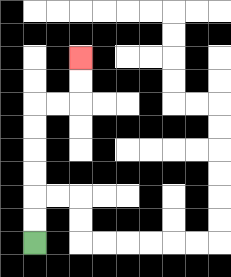{'start': '[1, 10]', 'end': '[3, 2]', 'path_directions': 'U,U,U,U,U,U,R,R,U,U', 'path_coordinates': '[[1, 10], [1, 9], [1, 8], [1, 7], [1, 6], [1, 5], [1, 4], [2, 4], [3, 4], [3, 3], [3, 2]]'}